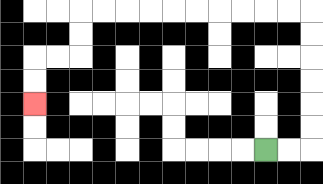{'start': '[11, 6]', 'end': '[1, 4]', 'path_directions': 'R,R,U,U,U,U,U,U,L,L,L,L,L,L,L,L,L,L,D,D,L,L,D,D', 'path_coordinates': '[[11, 6], [12, 6], [13, 6], [13, 5], [13, 4], [13, 3], [13, 2], [13, 1], [13, 0], [12, 0], [11, 0], [10, 0], [9, 0], [8, 0], [7, 0], [6, 0], [5, 0], [4, 0], [3, 0], [3, 1], [3, 2], [2, 2], [1, 2], [1, 3], [1, 4]]'}